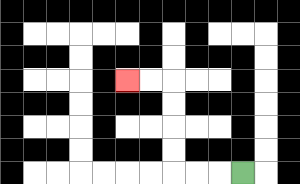{'start': '[10, 7]', 'end': '[5, 3]', 'path_directions': 'L,L,L,U,U,U,U,L,L', 'path_coordinates': '[[10, 7], [9, 7], [8, 7], [7, 7], [7, 6], [7, 5], [7, 4], [7, 3], [6, 3], [5, 3]]'}